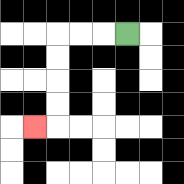{'start': '[5, 1]', 'end': '[1, 5]', 'path_directions': 'L,L,L,D,D,D,D,L', 'path_coordinates': '[[5, 1], [4, 1], [3, 1], [2, 1], [2, 2], [2, 3], [2, 4], [2, 5], [1, 5]]'}